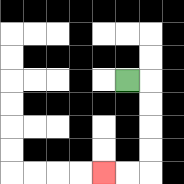{'start': '[5, 3]', 'end': '[4, 7]', 'path_directions': 'R,D,D,D,D,L,L', 'path_coordinates': '[[5, 3], [6, 3], [6, 4], [6, 5], [6, 6], [6, 7], [5, 7], [4, 7]]'}